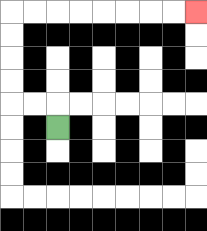{'start': '[2, 5]', 'end': '[8, 0]', 'path_directions': 'U,L,L,U,U,U,U,R,R,R,R,R,R,R,R', 'path_coordinates': '[[2, 5], [2, 4], [1, 4], [0, 4], [0, 3], [0, 2], [0, 1], [0, 0], [1, 0], [2, 0], [3, 0], [4, 0], [5, 0], [6, 0], [7, 0], [8, 0]]'}